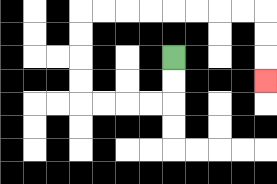{'start': '[7, 2]', 'end': '[11, 3]', 'path_directions': 'D,D,L,L,L,L,U,U,U,U,R,R,R,R,R,R,R,R,D,D,D', 'path_coordinates': '[[7, 2], [7, 3], [7, 4], [6, 4], [5, 4], [4, 4], [3, 4], [3, 3], [3, 2], [3, 1], [3, 0], [4, 0], [5, 0], [6, 0], [7, 0], [8, 0], [9, 0], [10, 0], [11, 0], [11, 1], [11, 2], [11, 3]]'}